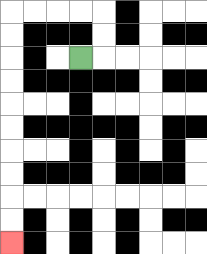{'start': '[3, 2]', 'end': '[0, 10]', 'path_directions': 'R,U,U,L,L,L,L,D,D,D,D,D,D,D,D,D,D', 'path_coordinates': '[[3, 2], [4, 2], [4, 1], [4, 0], [3, 0], [2, 0], [1, 0], [0, 0], [0, 1], [0, 2], [0, 3], [0, 4], [0, 5], [0, 6], [0, 7], [0, 8], [0, 9], [0, 10]]'}